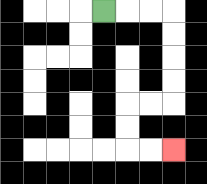{'start': '[4, 0]', 'end': '[7, 6]', 'path_directions': 'R,R,R,D,D,D,D,L,L,D,D,R,R', 'path_coordinates': '[[4, 0], [5, 0], [6, 0], [7, 0], [7, 1], [7, 2], [7, 3], [7, 4], [6, 4], [5, 4], [5, 5], [5, 6], [6, 6], [7, 6]]'}